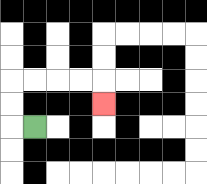{'start': '[1, 5]', 'end': '[4, 4]', 'path_directions': 'L,U,U,R,R,R,R,D', 'path_coordinates': '[[1, 5], [0, 5], [0, 4], [0, 3], [1, 3], [2, 3], [3, 3], [4, 3], [4, 4]]'}